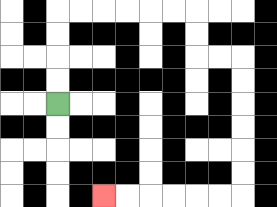{'start': '[2, 4]', 'end': '[4, 8]', 'path_directions': 'U,U,U,U,R,R,R,R,R,R,D,D,R,R,D,D,D,D,D,D,L,L,L,L,L,L', 'path_coordinates': '[[2, 4], [2, 3], [2, 2], [2, 1], [2, 0], [3, 0], [4, 0], [5, 0], [6, 0], [7, 0], [8, 0], [8, 1], [8, 2], [9, 2], [10, 2], [10, 3], [10, 4], [10, 5], [10, 6], [10, 7], [10, 8], [9, 8], [8, 8], [7, 8], [6, 8], [5, 8], [4, 8]]'}